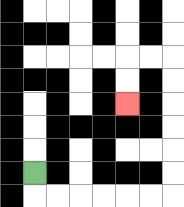{'start': '[1, 7]', 'end': '[5, 4]', 'path_directions': 'D,R,R,R,R,R,R,U,U,U,U,U,U,L,L,D,D', 'path_coordinates': '[[1, 7], [1, 8], [2, 8], [3, 8], [4, 8], [5, 8], [6, 8], [7, 8], [7, 7], [7, 6], [7, 5], [7, 4], [7, 3], [7, 2], [6, 2], [5, 2], [5, 3], [5, 4]]'}